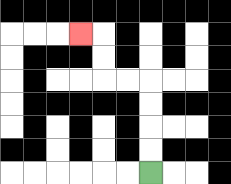{'start': '[6, 7]', 'end': '[3, 1]', 'path_directions': 'U,U,U,U,L,L,U,U,L', 'path_coordinates': '[[6, 7], [6, 6], [6, 5], [6, 4], [6, 3], [5, 3], [4, 3], [4, 2], [4, 1], [3, 1]]'}